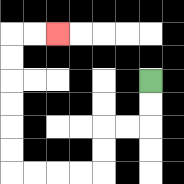{'start': '[6, 3]', 'end': '[2, 1]', 'path_directions': 'D,D,L,L,D,D,L,L,L,L,U,U,U,U,U,U,R,R', 'path_coordinates': '[[6, 3], [6, 4], [6, 5], [5, 5], [4, 5], [4, 6], [4, 7], [3, 7], [2, 7], [1, 7], [0, 7], [0, 6], [0, 5], [0, 4], [0, 3], [0, 2], [0, 1], [1, 1], [2, 1]]'}